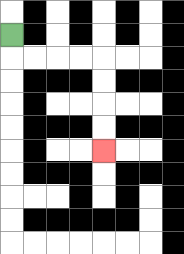{'start': '[0, 1]', 'end': '[4, 6]', 'path_directions': 'D,R,R,R,R,D,D,D,D', 'path_coordinates': '[[0, 1], [0, 2], [1, 2], [2, 2], [3, 2], [4, 2], [4, 3], [4, 4], [4, 5], [4, 6]]'}